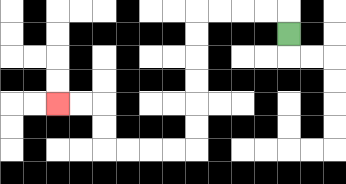{'start': '[12, 1]', 'end': '[2, 4]', 'path_directions': 'U,L,L,L,L,D,D,D,D,D,D,L,L,L,L,U,U,L,L', 'path_coordinates': '[[12, 1], [12, 0], [11, 0], [10, 0], [9, 0], [8, 0], [8, 1], [8, 2], [8, 3], [8, 4], [8, 5], [8, 6], [7, 6], [6, 6], [5, 6], [4, 6], [4, 5], [4, 4], [3, 4], [2, 4]]'}